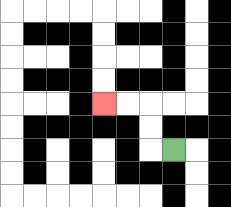{'start': '[7, 6]', 'end': '[4, 4]', 'path_directions': 'L,U,U,L,L', 'path_coordinates': '[[7, 6], [6, 6], [6, 5], [6, 4], [5, 4], [4, 4]]'}